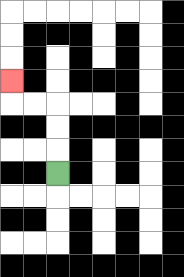{'start': '[2, 7]', 'end': '[0, 3]', 'path_directions': 'U,U,U,L,L,U', 'path_coordinates': '[[2, 7], [2, 6], [2, 5], [2, 4], [1, 4], [0, 4], [0, 3]]'}